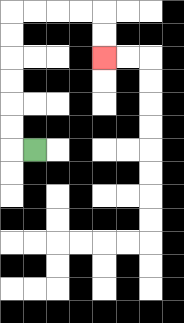{'start': '[1, 6]', 'end': '[4, 2]', 'path_directions': 'L,U,U,U,U,U,U,R,R,R,R,D,D', 'path_coordinates': '[[1, 6], [0, 6], [0, 5], [0, 4], [0, 3], [0, 2], [0, 1], [0, 0], [1, 0], [2, 0], [3, 0], [4, 0], [4, 1], [4, 2]]'}